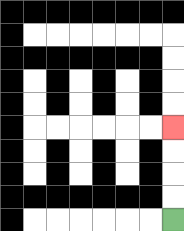{'start': '[7, 9]', 'end': '[7, 5]', 'path_directions': 'U,U,U,U', 'path_coordinates': '[[7, 9], [7, 8], [7, 7], [7, 6], [7, 5]]'}